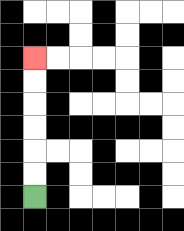{'start': '[1, 8]', 'end': '[1, 2]', 'path_directions': 'U,U,U,U,U,U', 'path_coordinates': '[[1, 8], [1, 7], [1, 6], [1, 5], [1, 4], [1, 3], [1, 2]]'}